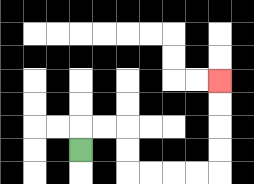{'start': '[3, 6]', 'end': '[9, 3]', 'path_directions': 'U,R,R,D,D,R,R,R,R,U,U,U,U', 'path_coordinates': '[[3, 6], [3, 5], [4, 5], [5, 5], [5, 6], [5, 7], [6, 7], [7, 7], [8, 7], [9, 7], [9, 6], [9, 5], [9, 4], [9, 3]]'}